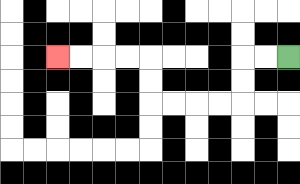{'start': '[12, 2]', 'end': '[2, 2]', 'path_directions': 'L,L,D,D,L,L,L,L,U,U,L,L,L,L', 'path_coordinates': '[[12, 2], [11, 2], [10, 2], [10, 3], [10, 4], [9, 4], [8, 4], [7, 4], [6, 4], [6, 3], [6, 2], [5, 2], [4, 2], [3, 2], [2, 2]]'}